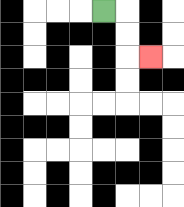{'start': '[4, 0]', 'end': '[6, 2]', 'path_directions': 'R,D,D,R', 'path_coordinates': '[[4, 0], [5, 0], [5, 1], [5, 2], [6, 2]]'}